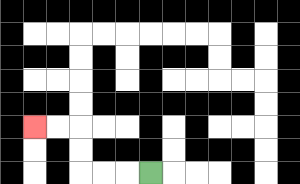{'start': '[6, 7]', 'end': '[1, 5]', 'path_directions': 'L,L,L,U,U,L,L', 'path_coordinates': '[[6, 7], [5, 7], [4, 7], [3, 7], [3, 6], [3, 5], [2, 5], [1, 5]]'}